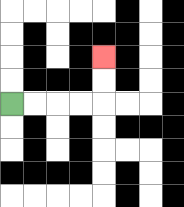{'start': '[0, 4]', 'end': '[4, 2]', 'path_directions': 'R,R,R,R,U,U', 'path_coordinates': '[[0, 4], [1, 4], [2, 4], [3, 4], [4, 4], [4, 3], [4, 2]]'}